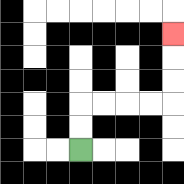{'start': '[3, 6]', 'end': '[7, 1]', 'path_directions': 'U,U,R,R,R,R,U,U,U', 'path_coordinates': '[[3, 6], [3, 5], [3, 4], [4, 4], [5, 4], [6, 4], [7, 4], [7, 3], [7, 2], [7, 1]]'}